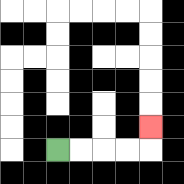{'start': '[2, 6]', 'end': '[6, 5]', 'path_directions': 'R,R,R,R,U', 'path_coordinates': '[[2, 6], [3, 6], [4, 6], [5, 6], [6, 6], [6, 5]]'}